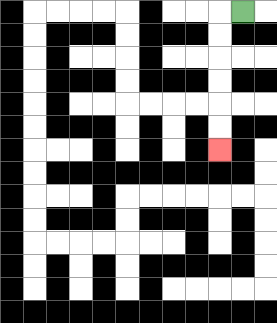{'start': '[10, 0]', 'end': '[9, 6]', 'path_directions': 'L,D,D,D,D,D,D', 'path_coordinates': '[[10, 0], [9, 0], [9, 1], [9, 2], [9, 3], [9, 4], [9, 5], [9, 6]]'}